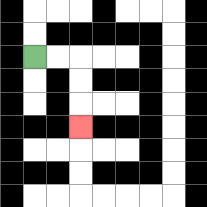{'start': '[1, 2]', 'end': '[3, 5]', 'path_directions': 'R,R,D,D,D', 'path_coordinates': '[[1, 2], [2, 2], [3, 2], [3, 3], [3, 4], [3, 5]]'}